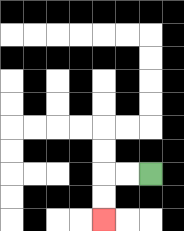{'start': '[6, 7]', 'end': '[4, 9]', 'path_directions': 'L,L,D,D', 'path_coordinates': '[[6, 7], [5, 7], [4, 7], [4, 8], [4, 9]]'}